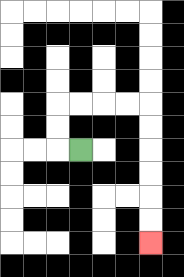{'start': '[3, 6]', 'end': '[6, 10]', 'path_directions': 'L,U,U,R,R,R,R,D,D,D,D,D,D', 'path_coordinates': '[[3, 6], [2, 6], [2, 5], [2, 4], [3, 4], [4, 4], [5, 4], [6, 4], [6, 5], [6, 6], [6, 7], [6, 8], [6, 9], [6, 10]]'}